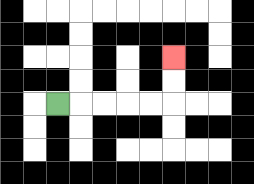{'start': '[2, 4]', 'end': '[7, 2]', 'path_directions': 'R,R,R,R,R,U,U', 'path_coordinates': '[[2, 4], [3, 4], [4, 4], [5, 4], [6, 4], [7, 4], [7, 3], [7, 2]]'}